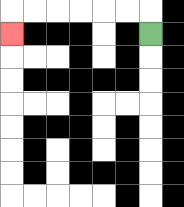{'start': '[6, 1]', 'end': '[0, 1]', 'path_directions': 'U,L,L,L,L,L,L,D', 'path_coordinates': '[[6, 1], [6, 0], [5, 0], [4, 0], [3, 0], [2, 0], [1, 0], [0, 0], [0, 1]]'}